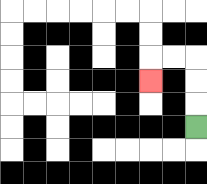{'start': '[8, 5]', 'end': '[6, 3]', 'path_directions': 'U,U,U,L,L,D', 'path_coordinates': '[[8, 5], [8, 4], [8, 3], [8, 2], [7, 2], [6, 2], [6, 3]]'}